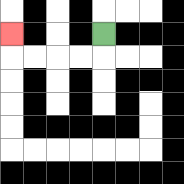{'start': '[4, 1]', 'end': '[0, 1]', 'path_directions': 'D,L,L,L,L,U', 'path_coordinates': '[[4, 1], [4, 2], [3, 2], [2, 2], [1, 2], [0, 2], [0, 1]]'}